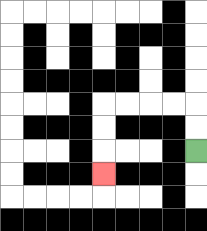{'start': '[8, 6]', 'end': '[4, 7]', 'path_directions': 'U,U,L,L,L,L,D,D,D', 'path_coordinates': '[[8, 6], [8, 5], [8, 4], [7, 4], [6, 4], [5, 4], [4, 4], [4, 5], [4, 6], [4, 7]]'}